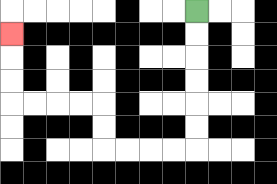{'start': '[8, 0]', 'end': '[0, 1]', 'path_directions': 'D,D,D,D,D,D,L,L,L,L,U,U,L,L,L,L,U,U,U', 'path_coordinates': '[[8, 0], [8, 1], [8, 2], [8, 3], [8, 4], [8, 5], [8, 6], [7, 6], [6, 6], [5, 6], [4, 6], [4, 5], [4, 4], [3, 4], [2, 4], [1, 4], [0, 4], [0, 3], [0, 2], [0, 1]]'}